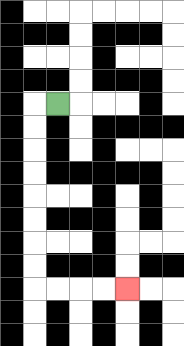{'start': '[2, 4]', 'end': '[5, 12]', 'path_directions': 'L,D,D,D,D,D,D,D,D,R,R,R,R', 'path_coordinates': '[[2, 4], [1, 4], [1, 5], [1, 6], [1, 7], [1, 8], [1, 9], [1, 10], [1, 11], [1, 12], [2, 12], [3, 12], [4, 12], [5, 12]]'}